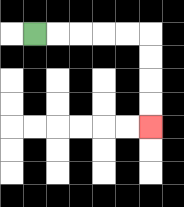{'start': '[1, 1]', 'end': '[6, 5]', 'path_directions': 'R,R,R,R,R,D,D,D,D', 'path_coordinates': '[[1, 1], [2, 1], [3, 1], [4, 1], [5, 1], [6, 1], [6, 2], [6, 3], [6, 4], [6, 5]]'}